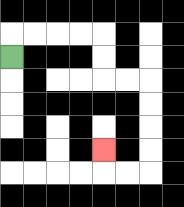{'start': '[0, 2]', 'end': '[4, 6]', 'path_directions': 'U,R,R,R,R,D,D,R,R,D,D,D,D,L,L,U', 'path_coordinates': '[[0, 2], [0, 1], [1, 1], [2, 1], [3, 1], [4, 1], [4, 2], [4, 3], [5, 3], [6, 3], [6, 4], [6, 5], [6, 6], [6, 7], [5, 7], [4, 7], [4, 6]]'}